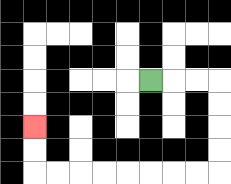{'start': '[6, 3]', 'end': '[1, 5]', 'path_directions': 'R,R,R,D,D,D,D,L,L,L,L,L,L,L,L,U,U', 'path_coordinates': '[[6, 3], [7, 3], [8, 3], [9, 3], [9, 4], [9, 5], [9, 6], [9, 7], [8, 7], [7, 7], [6, 7], [5, 7], [4, 7], [3, 7], [2, 7], [1, 7], [1, 6], [1, 5]]'}